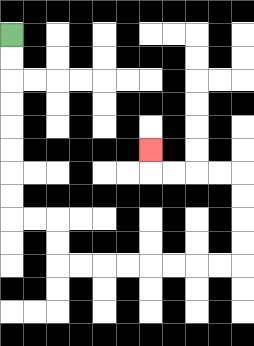{'start': '[0, 1]', 'end': '[6, 6]', 'path_directions': 'D,D,D,D,D,D,D,D,R,R,D,D,R,R,R,R,R,R,R,R,U,U,U,U,L,L,L,L,U', 'path_coordinates': '[[0, 1], [0, 2], [0, 3], [0, 4], [0, 5], [0, 6], [0, 7], [0, 8], [0, 9], [1, 9], [2, 9], [2, 10], [2, 11], [3, 11], [4, 11], [5, 11], [6, 11], [7, 11], [8, 11], [9, 11], [10, 11], [10, 10], [10, 9], [10, 8], [10, 7], [9, 7], [8, 7], [7, 7], [6, 7], [6, 6]]'}